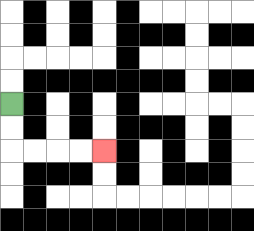{'start': '[0, 4]', 'end': '[4, 6]', 'path_directions': 'D,D,R,R,R,R', 'path_coordinates': '[[0, 4], [0, 5], [0, 6], [1, 6], [2, 6], [3, 6], [4, 6]]'}